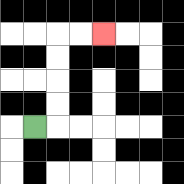{'start': '[1, 5]', 'end': '[4, 1]', 'path_directions': 'R,U,U,U,U,R,R', 'path_coordinates': '[[1, 5], [2, 5], [2, 4], [2, 3], [2, 2], [2, 1], [3, 1], [4, 1]]'}